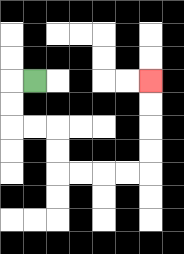{'start': '[1, 3]', 'end': '[6, 3]', 'path_directions': 'L,D,D,R,R,D,D,R,R,R,R,U,U,U,U', 'path_coordinates': '[[1, 3], [0, 3], [0, 4], [0, 5], [1, 5], [2, 5], [2, 6], [2, 7], [3, 7], [4, 7], [5, 7], [6, 7], [6, 6], [6, 5], [6, 4], [6, 3]]'}